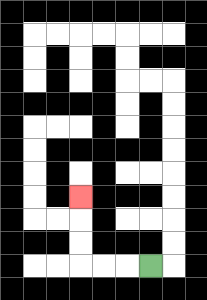{'start': '[6, 11]', 'end': '[3, 8]', 'path_directions': 'L,L,L,U,U,U', 'path_coordinates': '[[6, 11], [5, 11], [4, 11], [3, 11], [3, 10], [3, 9], [3, 8]]'}